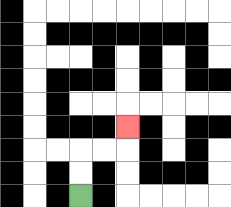{'start': '[3, 8]', 'end': '[5, 5]', 'path_directions': 'U,U,R,R,U', 'path_coordinates': '[[3, 8], [3, 7], [3, 6], [4, 6], [5, 6], [5, 5]]'}